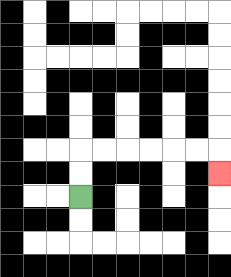{'start': '[3, 8]', 'end': '[9, 7]', 'path_directions': 'U,U,R,R,R,R,R,R,D', 'path_coordinates': '[[3, 8], [3, 7], [3, 6], [4, 6], [5, 6], [6, 6], [7, 6], [8, 6], [9, 6], [9, 7]]'}